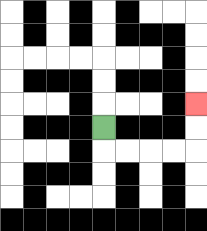{'start': '[4, 5]', 'end': '[8, 4]', 'path_directions': 'D,R,R,R,R,U,U', 'path_coordinates': '[[4, 5], [4, 6], [5, 6], [6, 6], [7, 6], [8, 6], [8, 5], [8, 4]]'}